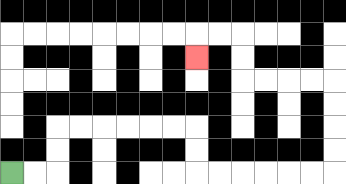{'start': '[0, 7]', 'end': '[8, 2]', 'path_directions': 'R,R,U,U,R,R,R,R,R,R,D,D,R,R,R,R,R,R,U,U,U,U,L,L,L,L,U,U,L,L,D', 'path_coordinates': '[[0, 7], [1, 7], [2, 7], [2, 6], [2, 5], [3, 5], [4, 5], [5, 5], [6, 5], [7, 5], [8, 5], [8, 6], [8, 7], [9, 7], [10, 7], [11, 7], [12, 7], [13, 7], [14, 7], [14, 6], [14, 5], [14, 4], [14, 3], [13, 3], [12, 3], [11, 3], [10, 3], [10, 2], [10, 1], [9, 1], [8, 1], [8, 2]]'}